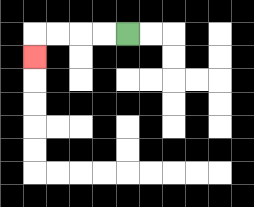{'start': '[5, 1]', 'end': '[1, 2]', 'path_directions': 'L,L,L,L,D', 'path_coordinates': '[[5, 1], [4, 1], [3, 1], [2, 1], [1, 1], [1, 2]]'}